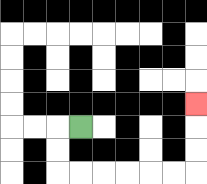{'start': '[3, 5]', 'end': '[8, 4]', 'path_directions': 'L,D,D,R,R,R,R,R,R,U,U,U', 'path_coordinates': '[[3, 5], [2, 5], [2, 6], [2, 7], [3, 7], [4, 7], [5, 7], [6, 7], [7, 7], [8, 7], [8, 6], [8, 5], [8, 4]]'}